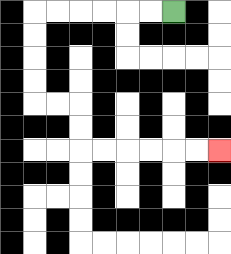{'start': '[7, 0]', 'end': '[9, 6]', 'path_directions': 'L,L,L,L,L,L,D,D,D,D,R,R,D,D,R,R,R,R,R,R', 'path_coordinates': '[[7, 0], [6, 0], [5, 0], [4, 0], [3, 0], [2, 0], [1, 0], [1, 1], [1, 2], [1, 3], [1, 4], [2, 4], [3, 4], [3, 5], [3, 6], [4, 6], [5, 6], [6, 6], [7, 6], [8, 6], [9, 6]]'}